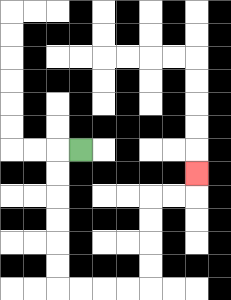{'start': '[3, 6]', 'end': '[8, 7]', 'path_directions': 'L,D,D,D,D,D,D,R,R,R,R,U,U,U,U,R,R,U', 'path_coordinates': '[[3, 6], [2, 6], [2, 7], [2, 8], [2, 9], [2, 10], [2, 11], [2, 12], [3, 12], [4, 12], [5, 12], [6, 12], [6, 11], [6, 10], [6, 9], [6, 8], [7, 8], [8, 8], [8, 7]]'}